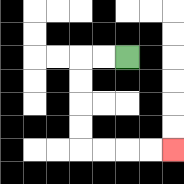{'start': '[5, 2]', 'end': '[7, 6]', 'path_directions': 'L,L,D,D,D,D,R,R,R,R', 'path_coordinates': '[[5, 2], [4, 2], [3, 2], [3, 3], [3, 4], [3, 5], [3, 6], [4, 6], [5, 6], [6, 6], [7, 6]]'}